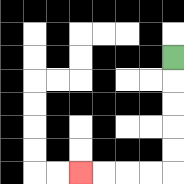{'start': '[7, 2]', 'end': '[3, 7]', 'path_directions': 'D,D,D,D,D,L,L,L,L', 'path_coordinates': '[[7, 2], [7, 3], [7, 4], [7, 5], [7, 6], [7, 7], [6, 7], [5, 7], [4, 7], [3, 7]]'}